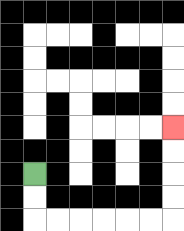{'start': '[1, 7]', 'end': '[7, 5]', 'path_directions': 'D,D,R,R,R,R,R,R,U,U,U,U', 'path_coordinates': '[[1, 7], [1, 8], [1, 9], [2, 9], [3, 9], [4, 9], [5, 9], [6, 9], [7, 9], [7, 8], [7, 7], [7, 6], [7, 5]]'}